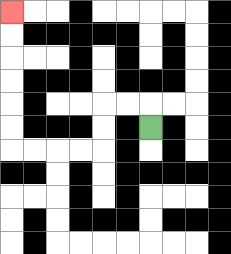{'start': '[6, 5]', 'end': '[0, 0]', 'path_directions': 'U,L,L,D,D,L,L,L,L,U,U,U,U,U,U', 'path_coordinates': '[[6, 5], [6, 4], [5, 4], [4, 4], [4, 5], [4, 6], [3, 6], [2, 6], [1, 6], [0, 6], [0, 5], [0, 4], [0, 3], [0, 2], [0, 1], [0, 0]]'}